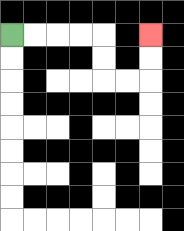{'start': '[0, 1]', 'end': '[6, 1]', 'path_directions': 'R,R,R,R,D,D,R,R,U,U', 'path_coordinates': '[[0, 1], [1, 1], [2, 1], [3, 1], [4, 1], [4, 2], [4, 3], [5, 3], [6, 3], [6, 2], [6, 1]]'}